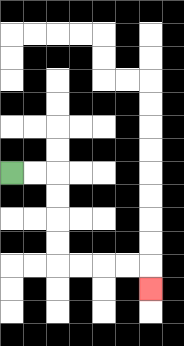{'start': '[0, 7]', 'end': '[6, 12]', 'path_directions': 'R,R,D,D,D,D,R,R,R,R,D', 'path_coordinates': '[[0, 7], [1, 7], [2, 7], [2, 8], [2, 9], [2, 10], [2, 11], [3, 11], [4, 11], [5, 11], [6, 11], [6, 12]]'}